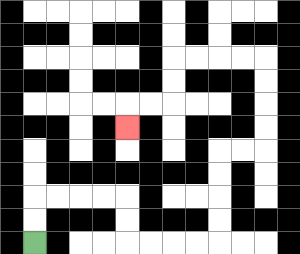{'start': '[1, 10]', 'end': '[5, 5]', 'path_directions': 'U,U,R,R,R,R,D,D,R,R,R,R,U,U,U,U,R,R,U,U,U,U,L,L,L,L,D,D,L,L,D', 'path_coordinates': '[[1, 10], [1, 9], [1, 8], [2, 8], [3, 8], [4, 8], [5, 8], [5, 9], [5, 10], [6, 10], [7, 10], [8, 10], [9, 10], [9, 9], [9, 8], [9, 7], [9, 6], [10, 6], [11, 6], [11, 5], [11, 4], [11, 3], [11, 2], [10, 2], [9, 2], [8, 2], [7, 2], [7, 3], [7, 4], [6, 4], [5, 4], [5, 5]]'}